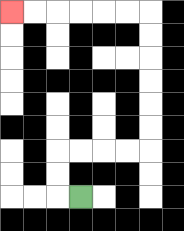{'start': '[3, 8]', 'end': '[0, 0]', 'path_directions': 'L,U,U,R,R,R,R,U,U,U,U,U,U,L,L,L,L,L,L', 'path_coordinates': '[[3, 8], [2, 8], [2, 7], [2, 6], [3, 6], [4, 6], [5, 6], [6, 6], [6, 5], [6, 4], [6, 3], [6, 2], [6, 1], [6, 0], [5, 0], [4, 0], [3, 0], [2, 0], [1, 0], [0, 0]]'}